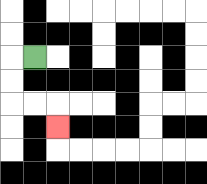{'start': '[1, 2]', 'end': '[2, 5]', 'path_directions': 'L,D,D,R,R,D', 'path_coordinates': '[[1, 2], [0, 2], [0, 3], [0, 4], [1, 4], [2, 4], [2, 5]]'}